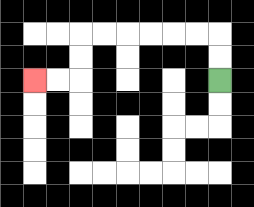{'start': '[9, 3]', 'end': '[1, 3]', 'path_directions': 'U,U,L,L,L,L,L,L,D,D,L,L', 'path_coordinates': '[[9, 3], [9, 2], [9, 1], [8, 1], [7, 1], [6, 1], [5, 1], [4, 1], [3, 1], [3, 2], [3, 3], [2, 3], [1, 3]]'}